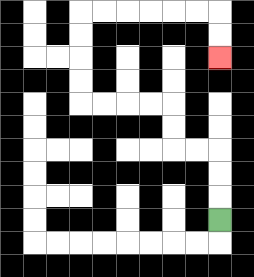{'start': '[9, 9]', 'end': '[9, 2]', 'path_directions': 'U,U,U,L,L,U,U,L,L,L,L,U,U,U,U,R,R,R,R,R,R,D,D', 'path_coordinates': '[[9, 9], [9, 8], [9, 7], [9, 6], [8, 6], [7, 6], [7, 5], [7, 4], [6, 4], [5, 4], [4, 4], [3, 4], [3, 3], [3, 2], [3, 1], [3, 0], [4, 0], [5, 0], [6, 0], [7, 0], [8, 0], [9, 0], [9, 1], [9, 2]]'}